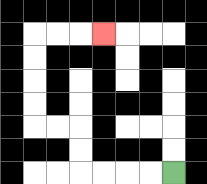{'start': '[7, 7]', 'end': '[4, 1]', 'path_directions': 'L,L,L,L,U,U,L,L,U,U,U,U,R,R,R', 'path_coordinates': '[[7, 7], [6, 7], [5, 7], [4, 7], [3, 7], [3, 6], [3, 5], [2, 5], [1, 5], [1, 4], [1, 3], [1, 2], [1, 1], [2, 1], [3, 1], [4, 1]]'}